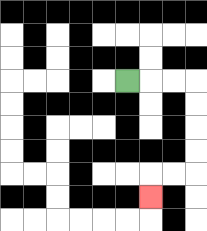{'start': '[5, 3]', 'end': '[6, 8]', 'path_directions': 'R,R,R,D,D,D,D,L,L,D', 'path_coordinates': '[[5, 3], [6, 3], [7, 3], [8, 3], [8, 4], [8, 5], [8, 6], [8, 7], [7, 7], [6, 7], [6, 8]]'}